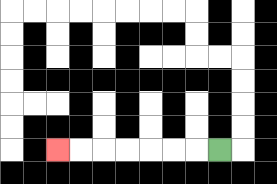{'start': '[9, 6]', 'end': '[2, 6]', 'path_directions': 'L,L,L,L,L,L,L', 'path_coordinates': '[[9, 6], [8, 6], [7, 6], [6, 6], [5, 6], [4, 6], [3, 6], [2, 6]]'}